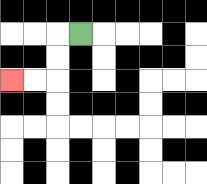{'start': '[3, 1]', 'end': '[0, 3]', 'path_directions': 'L,D,D,L,L', 'path_coordinates': '[[3, 1], [2, 1], [2, 2], [2, 3], [1, 3], [0, 3]]'}